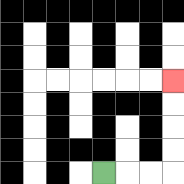{'start': '[4, 7]', 'end': '[7, 3]', 'path_directions': 'R,R,R,U,U,U,U', 'path_coordinates': '[[4, 7], [5, 7], [6, 7], [7, 7], [7, 6], [7, 5], [7, 4], [7, 3]]'}